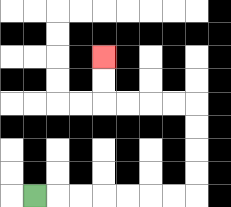{'start': '[1, 8]', 'end': '[4, 2]', 'path_directions': 'R,R,R,R,R,R,R,U,U,U,U,L,L,L,L,U,U', 'path_coordinates': '[[1, 8], [2, 8], [3, 8], [4, 8], [5, 8], [6, 8], [7, 8], [8, 8], [8, 7], [8, 6], [8, 5], [8, 4], [7, 4], [6, 4], [5, 4], [4, 4], [4, 3], [4, 2]]'}